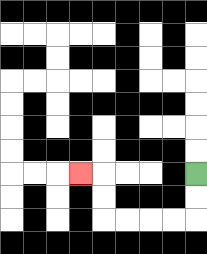{'start': '[8, 7]', 'end': '[3, 7]', 'path_directions': 'D,D,L,L,L,L,U,U,L', 'path_coordinates': '[[8, 7], [8, 8], [8, 9], [7, 9], [6, 9], [5, 9], [4, 9], [4, 8], [4, 7], [3, 7]]'}